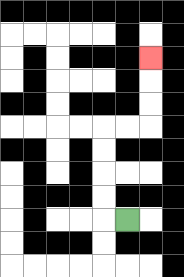{'start': '[5, 9]', 'end': '[6, 2]', 'path_directions': 'L,U,U,U,U,R,R,U,U,U', 'path_coordinates': '[[5, 9], [4, 9], [4, 8], [4, 7], [4, 6], [4, 5], [5, 5], [6, 5], [6, 4], [6, 3], [6, 2]]'}